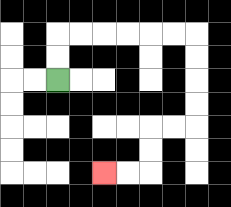{'start': '[2, 3]', 'end': '[4, 7]', 'path_directions': 'U,U,R,R,R,R,R,R,D,D,D,D,L,L,D,D,L,L', 'path_coordinates': '[[2, 3], [2, 2], [2, 1], [3, 1], [4, 1], [5, 1], [6, 1], [7, 1], [8, 1], [8, 2], [8, 3], [8, 4], [8, 5], [7, 5], [6, 5], [6, 6], [6, 7], [5, 7], [4, 7]]'}